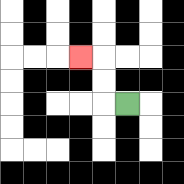{'start': '[5, 4]', 'end': '[3, 2]', 'path_directions': 'L,U,U,L', 'path_coordinates': '[[5, 4], [4, 4], [4, 3], [4, 2], [3, 2]]'}